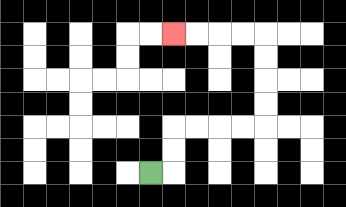{'start': '[6, 7]', 'end': '[7, 1]', 'path_directions': 'R,U,U,R,R,R,R,U,U,U,U,L,L,L,L', 'path_coordinates': '[[6, 7], [7, 7], [7, 6], [7, 5], [8, 5], [9, 5], [10, 5], [11, 5], [11, 4], [11, 3], [11, 2], [11, 1], [10, 1], [9, 1], [8, 1], [7, 1]]'}